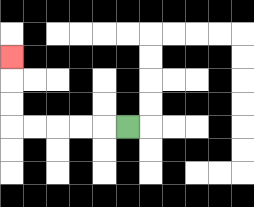{'start': '[5, 5]', 'end': '[0, 2]', 'path_directions': 'L,L,L,L,L,U,U,U', 'path_coordinates': '[[5, 5], [4, 5], [3, 5], [2, 5], [1, 5], [0, 5], [0, 4], [0, 3], [0, 2]]'}